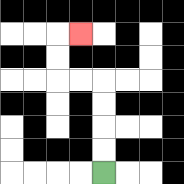{'start': '[4, 7]', 'end': '[3, 1]', 'path_directions': 'U,U,U,U,L,L,U,U,R', 'path_coordinates': '[[4, 7], [4, 6], [4, 5], [4, 4], [4, 3], [3, 3], [2, 3], [2, 2], [2, 1], [3, 1]]'}